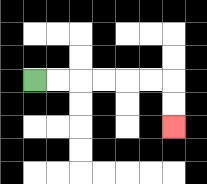{'start': '[1, 3]', 'end': '[7, 5]', 'path_directions': 'R,R,R,R,R,R,D,D', 'path_coordinates': '[[1, 3], [2, 3], [3, 3], [4, 3], [5, 3], [6, 3], [7, 3], [7, 4], [7, 5]]'}